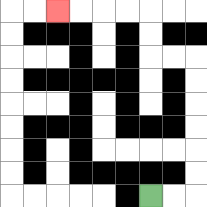{'start': '[6, 8]', 'end': '[2, 0]', 'path_directions': 'R,R,U,U,U,U,U,U,L,L,U,U,L,L,L,L', 'path_coordinates': '[[6, 8], [7, 8], [8, 8], [8, 7], [8, 6], [8, 5], [8, 4], [8, 3], [8, 2], [7, 2], [6, 2], [6, 1], [6, 0], [5, 0], [4, 0], [3, 0], [2, 0]]'}